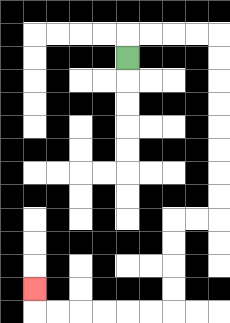{'start': '[5, 2]', 'end': '[1, 12]', 'path_directions': 'U,R,R,R,R,D,D,D,D,D,D,D,D,L,L,D,D,D,D,L,L,L,L,L,L,U', 'path_coordinates': '[[5, 2], [5, 1], [6, 1], [7, 1], [8, 1], [9, 1], [9, 2], [9, 3], [9, 4], [9, 5], [9, 6], [9, 7], [9, 8], [9, 9], [8, 9], [7, 9], [7, 10], [7, 11], [7, 12], [7, 13], [6, 13], [5, 13], [4, 13], [3, 13], [2, 13], [1, 13], [1, 12]]'}